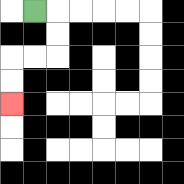{'start': '[1, 0]', 'end': '[0, 4]', 'path_directions': 'R,D,D,L,L,D,D', 'path_coordinates': '[[1, 0], [2, 0], [2, 1], [2, 2], [1, 2], [0, 2], [0, 3], [0, 4]]'}